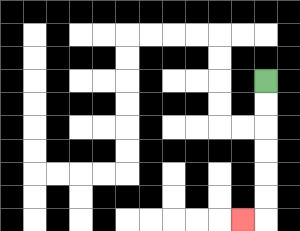{'start': '[11, 3]', 'end': '[10, 9]', 'path_directions': 'D,D,D,D,D,D,L', 'path_coordinates': '[[11, 3], [11, 4], [11, 5], [11, 6], [11, 7], [11, 8], [11, 9], [10, 9]]'}